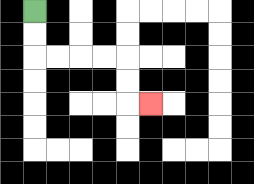{'start': '[1, 0]', 'end': '[6, 4]', 'path_directions': 'D,D,R,R,R,R,D,D,R', 'path_coordinates': '[[1, 0], [1, 1], [1, 2], [2, 2], [3, 2], [4, 2], [5, 2], [5, 3], [5, 4], [6, 4]]'}